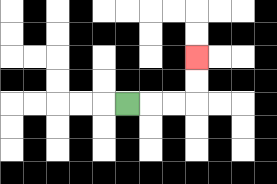{'start': '[5, 4]', 'end': '[8, 2]', 'path_directions': 'R,R,R,U,U', 'path_coordinates': '[[5, 4], [6, 4], [7, 4], [8, 4], [8, 3], [8, 2]]'}